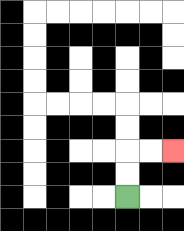{'start': '[5, 8]', 'end': '[7, 6]', 'path_directions': 'U,U,R,R', 'path_coordinates': '[[5, 8], [5, 7], [5, 6], [6, 6], [7, 6]]'}